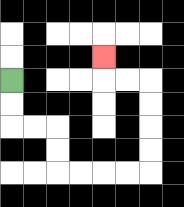{'start': '[0, 3]', 'end': '[4, 2]', 'path_directions': 'D,D,R,R,D,D,R,R,R,R,U,U,U,U,L,L,U', 'path_coordinates': '[[0, 3], [0, 4], [0, 5], [1, 5], [2, 5], [2, 6], [2, 7], [3, 7], [4, 7], [5, 7], [6, 7], [6, 6], [6, 5], [6, 4], [6, 3], [5, 3], [4, 3], [4, 2]]'}